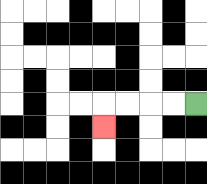{'start': '[8, 4]', 'end': '[4, 5]', 'path_directions': 'L,L,L,L,D', 'path_coordinates': '[[8, 4], [7, 4], [6, 4], [5, 4], [4, 4], [4, 5]]'}